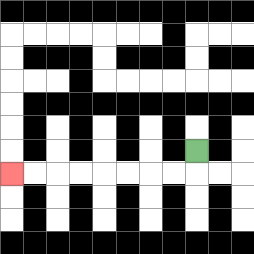{'start': '[8, 6]', 'end': '[0, 7]', 'path_directions': 'D,L,L,L,L,L,L,L,L', 'path_coordinates': '[[8, 6], [8, 7], [7, 7], [6, 7], [5, 7], [4, 7], [3, 7], [2, 7], [1, 7], [0, 7]]'}